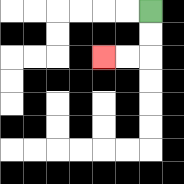{'start': '[6, 0]', 'end': '[4, 2]', 'path_directions': 'D,D,L,L', 'path_coordinates': '[[6, 0], [6, 1], [6, 2], [5, 2], [4, 2]]'}